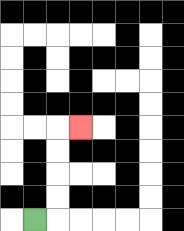{'start': '[1, 9]', 'end': '[3, 5]', 'path_directions': 'R,U,U,U,U,R', 'path_coordinates': '[[1, 9], [2, 9], [2, 8], [2, 7], [2, 6], [2, 5], [3, 5]]'}